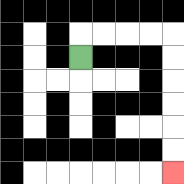{'start': '[3, 2]', 'end': '[7, 7]', 'path_directions': 'U,R,R,R,R,D,D,D,D,D,D', 'path_coordinates': '[[3, 2], [3, 1], [4, 1], [5, 1], [6, 1], [7, 1], [7, 2], [7, 3], [7, 4], [7, 5], [7, 6], [7, 7]]'}